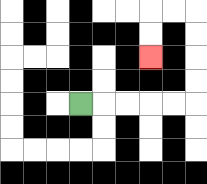{'start': '[3, 4]', 'end': '[6, 2]', 'path_directions': 'R,R,R,R,R,U,U,U,U,L,L,D,D', 'path_coordinates': '[[3, 4], [4, 4], [5, 4], [6, 4], [7, 4], [8, 4], [8, 3], [8, 2], [8, 1], [8, 0], [7, 0], [6, 0], [6, 1], [6, 2]]'}